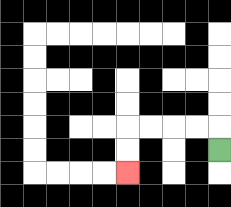{'start': '[9, 6]', 'end': '[5, 7]', 'path_directions': 'U,L,L,L,L,D,D', 'path_coordinates': '[[9, 6], [9, 5], [8, 5], [7, 5], [6, 5], [5, 5], [5, 6], [5, 7]]'}